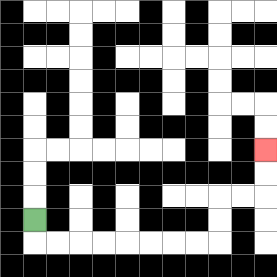{'start': '[1, 9]', 'end': '[11, 6]', 'path_directions': 'D,R,R,R,R,R,R,R,R,U,U,R,R,U,U', 'path_coordinates': '[[1, 9], [1, 10], [2, 10], [3, 10], [4, 10], [5, 10], [6, 10], [7, 10], [8, 10], [9, 10], [9, 9], [9, 8], [10, 8], [11, 8], [11, 7], [11, 6]]'}